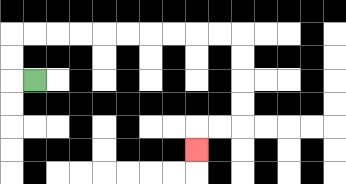{'start': '[1, 3]', 'end': '[8, 6]', 'path_directions': 'L,U,U,R,R,R,R,R,R,R,R,R,R,D,D,D,D,L,L,D', 'path_coordinates': '[[1, 3], [0, 3], [0, 2], [0, 1], [1, 1], [2, 1], [3, 1], [4, 1], [5, 1], [6, 1], [7, 1], [8, 1], [9, 1], [10, 1], [10, 2], [10, 3], [10, 4], [10, 5], [9, 5], [8, 5], [8, 6]]'}